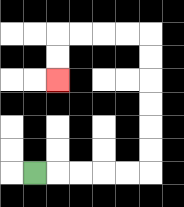{'start': '[1, 7]', 'end': '[2, 3]', 'path_directions': 'R,R,R,R,R,U,U,U,U,U,U,L,L,L,L,D,D', 'path_coordinates': '[[1, 7], [2, 7], [3, 7], [4, 7], [5, 7], [6, 7], [6, 6], [6, 5], [6, 4], [6, 3], [6, 2], [6, 1], [5, 1], [4, 1], [3, 1], [2, 1], [2, 2], [2, 3]]'}